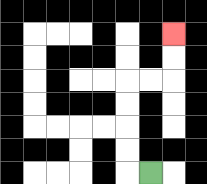{'start': '[6, 7]', 'end': '[7, 1]', 'path_directions': 'L,U,U,U,U,R,R,U,U', 'path_coordinates': '[[6, 7], [5, 7], [5, 6], [5, 5], [5, 4], [5, 3], [6, 3], [7, 3], [7, 2], [7, 1]]'}